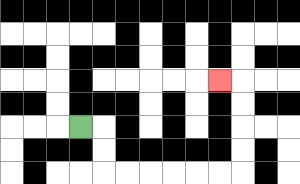{'start': '[3, 5]', 'end': '[9, 3]', 'path_directions': 'R,D,D,R,R,R,R,R,R,U,U,U,U,L', 'path_coordinates': '[[3, 5], [4, 5], [4, 6], [4, 7], [5, 7], [6, 7], [7, 7], [8, 7], [9, 7], [10, 7], [10, 6], [10, 5], [10, 4], [10, 3], [9, 3]]'}